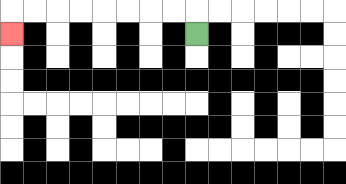{'start': '[8, 1]', 'end': '[0, 1]', 'path_directions': 'U,L,L,L,L,L,L,L,L,D', 'path_coordinates': '[[8, 1], [8, 0], [7, 0], [6, 0], [5, 0], [4, 0], [3, 0], [2, 0], [1, 0], [0, 0], [0, 1]]'}